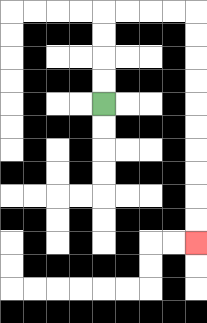{'start': '[4, 4]', 'end': '[8, 10]', 'path_directions': 'U,U,U,U,R,R,R,R,D,D,D,D,D,D,D,D,D,D', 'path_coordinates': '[[4, 4], [4, 3], [4, 2], [4, 1], [4, 0], [5, 0], [6, 0], [7, 0], [8, 0], [8, 1], [8, 2], [8, 3], [8, 4], [8, 5], [8, 6], [8, 7], [8, 8], [8, 9], [8, 10]]'}